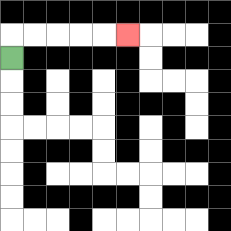{'start': '[0, 2]', 'end': '[5, 1]', 'path_directions': 'U,R,R,R,R,R', 'path_coordinates': '[[0, 2], [0, 1], [1, 1], [2, 1], [3, 1], [4, 1], [5, 1]]'}